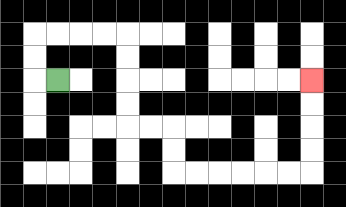{'start': '[2, 3]', 'end': '[13, 3]', 'path_directions': 'L,U,U,R,R,R,R,D,D,D,D,R,R,D,D,R,R,R,R,R,R,U,U,U,U', 'path_coordinates': '[[2, 3], [1, 3], [1, 2], [1, 1], [2, 1], [3, 1], [4, 1], [5, 1], [5, 2], [5, 3], [5, 4], [5, 5], [6, 5], [7, 5], [7, 6], [7, 7], [8, 7], [9, 7], [10, 7], [11, 7], [12, 7], [13, 7], [13, 6], [13, 5], [13, 4], [13, 3]]'}